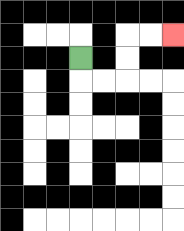{'start': '[3, 2]', 'end': '[7, 1]', 'path_directions': 'D,R,R,U,U,R,R', 'path_coordinates': '[[3, 2], [3, 3], [4, 3], [5, 3], [5, 2], [5, 1], [6, 1], [7, 1]]'}